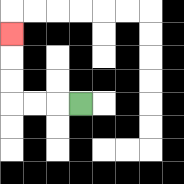{'start': '[3, 4]', 'end': '[0, 1]', 'path_directions': 'L,L,L,U,U,U', 'path_coordinates': '[[3, 4], [2, 4], [1, 4], [0, 4], [0, 3], [0, 2], [0, 1]]'}